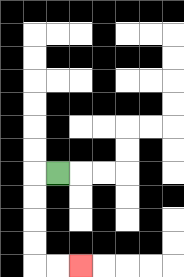{'start': '[2, 7]', 'end': '[3, 11]', 'path_directions': 'L,D,D,D,D,R,R', 'path_coordinates': '[[2, 7], [1, 7], [1, 8], [1, 9], [1, 10], [1, 11], [2, 11], [3, 11]]'}